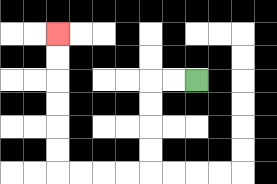{'start': '[8, 3]', 'end': '[2, 1]', 'path_directions': 'L,L,D,D,D,D,L,L,L,L,U,U,U,U,U,U', 'path_coordinates': '[[8, 3], [7, 3], [6, 3], [6, 4], [6, 5], [6, 6], [6, 7], [5, 7], [4, 7], [3, 7], [2, 7], [2, 6], [2, 5], [2, 4], [2, 3], [2, 2], [2, 1]]'}